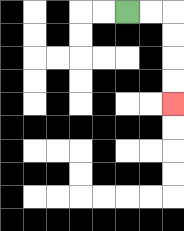{'start': '[5, 0]', 'end': '[7, 4]', 'path_directions': 'R,R,D,D,D,D', 'path_coordinates': '[[5, 0], [6, 0], [7, 0], [7, 1], [7, 2], [7, 3], [7, 4]]'}